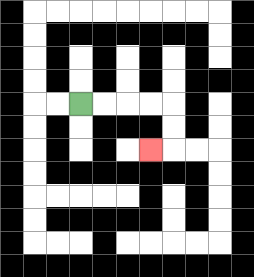{'start': '[3, 4]', 'end': '[6, 6]', 'path_directions': 'R,R,R,R,D,D,L', 'path_coordinates': '[[3, 4], [4, 4], [5, 4], [6, 4], [7, 4], [7, 5], [7, 6], [6, 6]]'}